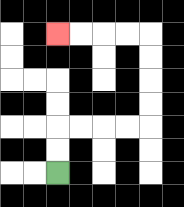{'start': '[2, 7]', 'end': '[2, 1]', 'path_directions': 'U,U,R,R,R,R,U,U,U,U,L,L,L,L', 'path_coordinates': '[[2, 7], [2, 6], [2, 5], [3, 5], [4, 5], [5, 5], [6, 5], [6, 4], [6, 3], [6, 2], [6, 1], [5, 1], [4, 1], [3, 1], [2, 1]]'}